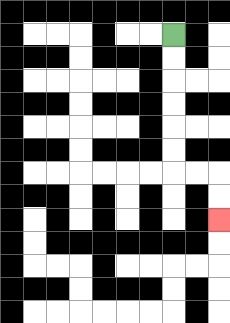{'start': '[7, 1]', 'end': '[9, 9]', 'path_directions': 'D,D,D,D,D,D,R,R,D,D', 'path_coordinates': '[[7, 1], [7, 2], [7, 3], [7, 4], [7, 5], [7, 6], [7, 7], [8, 7], [9, 7], [9, 8], [9, 9]]'}